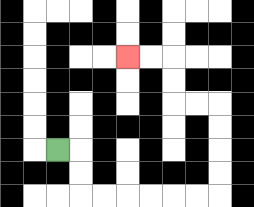{'start': '[2, 6]', 'end': '[5, 2]', 'path_directions': 'R,D,D,R,R,R,R,R,R,U,U,U,U,L,L,U,U,L,L', 'path_coordinates': '[[2, 6], [3, 6], [3, 7], [3, 8], [4, 8], [5, 8], [6, 8], [7, 8], [8, 8], [9, 8], [9, 7], [9, 6], [9, 5], [9, 4], [8, 4], [7, 4], [7, 3], [7, 2], [6, 2], [5, 2]]'}